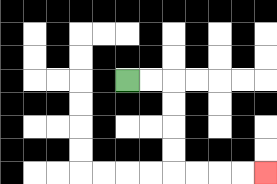{'start': '[5, 3]', 'end': '[11, 7]', 'path_directions': 'R,R,D,D,D,D,R,R,R,R', 'path_coordinates': '[[5, 3], [6, 3], [7, 3], [7, 4], [7, 5], [7, 6], [7, 7], [8, 7], [9, 7], [10, 7], [11, 7]]'}